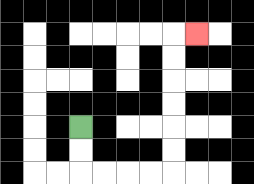{'start': '[3, 5]', 'end': '[8, 1]', 'path_directions': 'D,D,R,R,R,R,U,U,U,U,U,U,R', 'path_coordinates': '[[3, 5], [3, 6], [3, 7], [4, 7], [5, 7], [6, 7], [7, 7], [7, 6], [7, 5], [7, 4], [7, 3], [7, 2], [7, 1], [8, 1]]'}